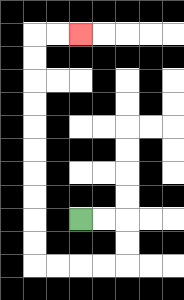{'start': '[3, 9]', 'end': '[3, 1]', 'path_directions': 'R,R,D,D,L,L,L,L,U,U,U,U,U,U,U,U,U,U,R,R', 'path_coordinates': '[[3, 9], [4, 9], [5, 9], [5, 10], [5, 11], [4, 11], [3, 11], [2, 11], [1, 11], [1, 10], [1, 9], [1, 8], [1, 7], [1, 6], [1, 5], [1, 4], [1, 3], [1, 2], [1, 1], [2, 1], [3, 1]]'}